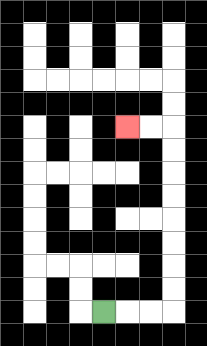{'start': '[4, 13]', 'end': '[5, 5]', 'path_directions': 'R,R,R,U,U,U,U,U,U,U,U,L,L', 'path_coordinates': '[[4, 13], [5, 13], [6, 13], [7, 13], [7, 12], [7, 11], [7, 10], [7, 9], [7, 8], [7, 7], [7, 6], [7, 5], [6, 5], [5, 5]]'}